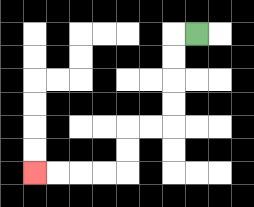{'start': '[8, 1]', 'end': '[1, 7]', 'path_directions': 'L,D,D,D,D,L,L,D,D,L,L,L,L', 'path_coordinates': '[[8, 1], [7, 1], [7, 2], [7, 3], [7, 4], [7, 5], [6, 5], [5, 5], [5, 6], [5, 7], [4, 7], [3, 7], [2, 7], [1, 7]]'}